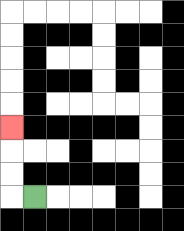{'start': '[1, 8]', 'end': '[0, 5]', 'path_directions': 'L,U,U,U', 'path_coordinates': '[[1, 8], [0, 8], [0, 7], [0, 6], [0, 5]]'}